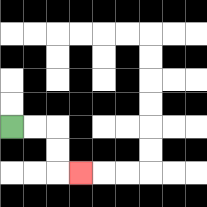{'start': '[0, 5]', 'end': '[3, 7]', 'path_directions': 'R,R,D,D,R', 'path_coordinates': '[[0, 5], [1, 5], [2, 5], [2, 6], [2, 7], [3, 7]]'}